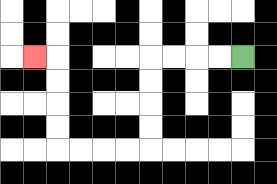{'start': '[10, 2]', 'end': '[1, 2]', 'path_directions': 'L,L,L,L,D,D,D,D,L,L,L,L,U,U,U,U,L', 'path_coordinates': '[[10, 2], [9, 2], [8, 2], [7, 2], [6, 2], [6, 3], [6, 4], [6, 5], [6, 6], [5, 6], [4, 6], [3, 6], [2, 6], [2, 5], [2, 4], [2, 3], [2, 2], [1, 2]]'}